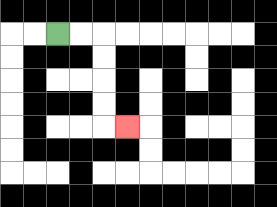{'start': '[2, 1]', 'end': '[5, 5]', 'path_directions': 'R,R,D,D,D,D,R', 'path_coordinates': '[[2, 1], [3, 1], [4, 1], [4, 2], [4, 3], [4, 4], [4, 5], [5, 5]]'}